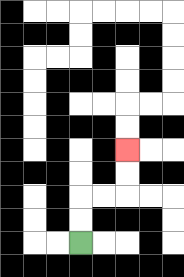{'start': '[3, 10]', 'end': '[5, 6]', 'path_directions': 'U,U,R,R,U,U', 'path_coordinates': '[[3, 10], [3, 9], [3, 8], [4, 8], [5, 8], [5, 7], [5, 6]]'}